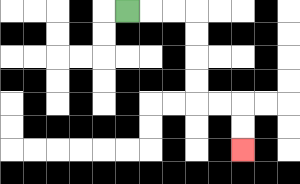{'start': '[5, 0]', 'end': '[10, 6]', 'path_directions': 'R,R,R,D,D,D,D,R,R,D,D', 'path_coordinates': '[[5, 0], [6, 0], [7, 0], [8, 0], [8, 1], [8, 2], [8, 3], [8, 4], [9, 4], [10, 4], [10, 5], [10, 6]]'}